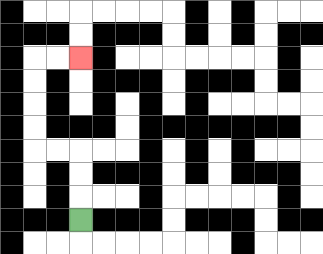{'start': '[3, 9]', 'end': '[3, 2]', 'path_directions': 'U,U,U,L,L,U,U,U,U,R,R', 'path_coordinates': '[[3, 9], [3, 8], [3, 7], [3, 6], [2, 6], [1, 6], [1, 5], [1, 4], [1, 3], [1, 2], [2, 2], [3, 2]]'}